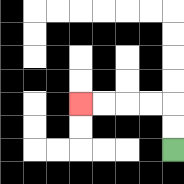{'start': '[7, 6]', 'end': '[3, 4]', 'path_directions': 'U,U,L,L,L,L', 'path_coordinates': '[[7, 6], [7, 5], [7, 4], [6, 4], [5, 4], [4, 4], [3, 4]]'}